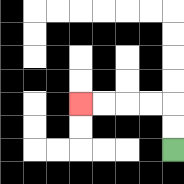{'start': '[7, 6]', 'end': '[3, 4]', 'path_directions': 'U,U,L,L,L,L', 'path_coordinates': '[[7, 6], [7, 5], [7, 4], [6, 4], [5, 4], [4, 4], [3, 4]]'}